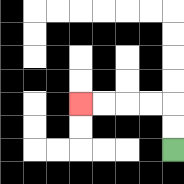{'start': '[7, 6]', 'end': '[3, 4]', 'path_directions': 'U,U,L,L,L,L', 'path_coordinates': '[[7, 6], [7, 5], [7, 4], [6, 4], [5, 4], [4, 4], [3, 4]]'}